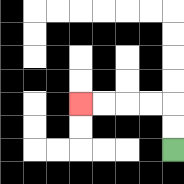{'start': '[7, 6]', 'end': '[3, 4]', 'path_directions': 'U,U,L,L,L,L', 'path_coordinates': '[[7, 6], [7, 5], [7, 4], [6, 4], [5, 4], [4, 4], [3, 4]]'}